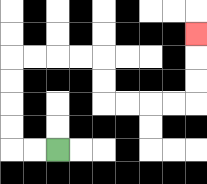{'start': '[2, 6]', 'end': '[8, 1]', 'path_directions': 'L,L,U,U,U,U,R,R,R,R,D,D,R,R,R,R,U,U,U', 'path_coordinates': '[[2, 6], [1, 6], [0, 6], [0, 5], [0, 4], [0, 3], [0, 2], [1, 2], [2, 2], [3, 2], [4, 2], [4, 3], [4, 4], [5, 4], [6, 4], [7, 4], [8, 4], [8, 3], [8, 2], [8, 1]]'}